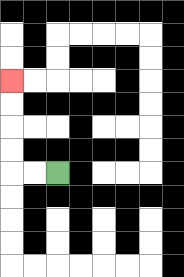{'start': '[2, 7]', 'end': '[0, 3]', 'path_directions': 'L,L,U,U,U,U', 'path_coordinates': '[[2, 7], [1, 7], [0, 7], [0, 6], [0, 5], [0, 4], [0, 3]]'}